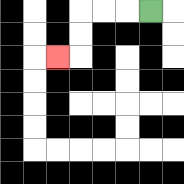{'start': '[6, 0]', 'end': '[2, 2]', 'path_directions': 'L,L,L,D,D,L', 'path_coordinates': '[[6, 0], [5, 0], [4, 0], [3, 0], [3, 1], [3, 2], [2, 2]]'}